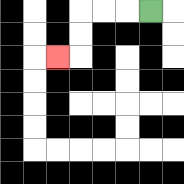{'start': '[6, 0]', 'end': '[2, 2]', 'path_directions': 'L,L,L,D,D,L', 'path_coordinates': '[[6, 0], [5, 0], [4, 0], [3, 0], [3, 1], [3, 2], [2, 2]]'}